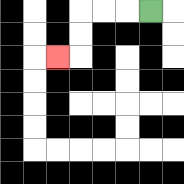{'start': '[6, 0]', 'end': '[2, 2]', 'path_directions': 'L,L,L,D,D,L', 'path_coordinates': '[[6, 0], [5, 0], [4, 0], [3, 0], [3, 1], [3, 2], [2, 2]]'}